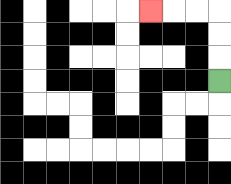{'start': '[9, 3]', 'end': '[6, 0]', 'path_directions': 'U,U,U,L,L,L', 'path_coordinates': '[[9, 3], [9, 2], [9, 1], [9, 0], [8, 0], [7, 0], [6, 0]]'}